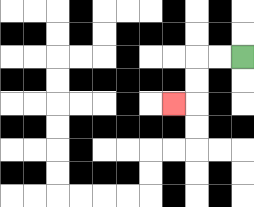{'start': '[10, 2]', 'end': '[7, 4]', 'path_directions': 'L,L,D,D,L', 'path_coordinates': '[[10, 2], [9, 2], [8, 2], [8, 3], [8, 4], [7, 4]]'}